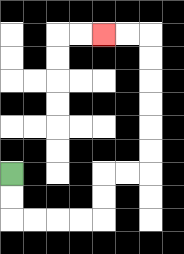{'start': '[0, 7]', 'end': '[4, 1]', 'path_directions': 'D,D,R,R,R,R,U,U,R,R,U,U,U,U,U,U,L,L', 'path_coordinates': '[[0, 7], [0, 8], [0, 9], [1, 9], [2, 9], [3, 9], [4, 9], [4, 8], [4, 7], [5, 7], [6, 7], [6, 6], [6, 5], [6, 4], [6, 3], [6, 2], [6, 1], [5, 1], [4, 1]]'}